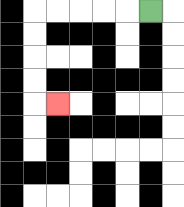{'start': '[6, 0]', 'end': '[2, 4]', 'path_directions': 'L,L,L,L,L,D,D,D,D,R', 'path_coordinates': '[[6, 0], [5, 0], [4, 0], [3, 0], [2, 0], [1, 0], [1, 1], [1, 2], [1, 3], [1, 4], [2, 4]]'}